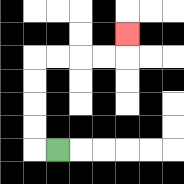{'start': '[2, 6]', 'end': '[5, 1]', 'path_directions': 'L,U,U,U,U,R,R,R,R,U', 'path_coordinates': '[[2, 6], [1, 6], [1, 5], [1, 4], [1, 3], [1, 2], [2, 2], [3, 2], [4, 2], [5, 2], [5, 1]]'}